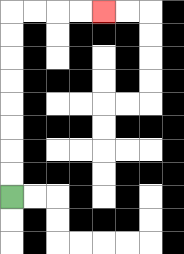{'start': '[0, 8]', 'end': '[4, 0]', 'path_directions': 'U,U,U,U,U,U,U,U,R,R,R,R', 'path_coordinates': '[[0, 8], [0, 7], [0, 6], [0, 5], [0, 4], [0, 3], [0, 2], [0, 1], [0, 0], [1, 0], [2, 0], [3, 0], [4, 0]]'}